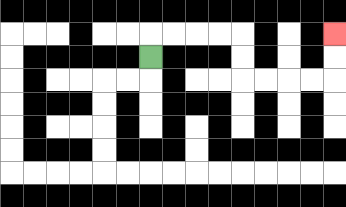{'start': '[6, 2]', 'end': '[14, 1]', 'path_directions': 'U,R,R,R,R,D,D,R,R,R,R,U,U', 'path_coordinates': '[[6, 2], [6, 1], [7, 1], [8, 1], [9, 1], [10, 1], [10, 2], [10, 3], [11, 3], [12, 3], [13, 3], [14, 3], [14, 2], [14, 1]]'}